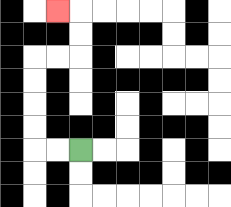{'start': '[3, 6]', 'end': '[2, 0]', 'path_directions': 'L,L,U,U,U,U,R,R,U,U,L', 'path_coordinates': '[[3, 6], [2, 6], [1, 6], [1, 5], [1, 4], [1, 3], [1, 2], [2, 2], [3, 2], [3, 1], [3, 0], [2, 0]]'}